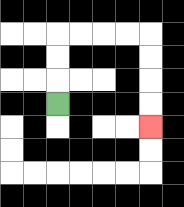{'start': '[2, 4]', 'end': '[6, 5]', 'path_directions': 'U,U,U,R,R,R,R,D,D,D,D', 'path_coordinates': '[[2, 4], [2, 3], [2, 2], [2, 1], [3, 1], [4, 1], [5, 1], [6, 1], [6, 2], [6, 3], [6, 4], [6, 5]]'}